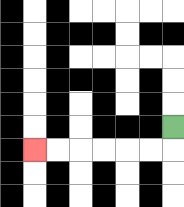{'start': '[7, 5]', 'end': '[1, 6]', 'path_directions': 'D,L,L,L,L,L,L', 'path_coordinates': '[[7, 5], [7, 6], [6, 6], [5, 6], [4, 6], [3, 6], [2, 6], [1, 6]]'}